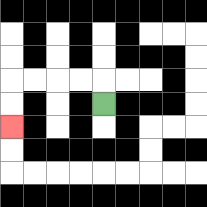{'start': '[4, 4]', 'end': '[0, 5]', 'path_directions': 'U,L,L,L,L,D,D', 'path_coordinates': '[[4, 4], [4, 3], [3, 3], [2, 3], [1, 3], [0, 3], [0, 4], [0, 5]]'}